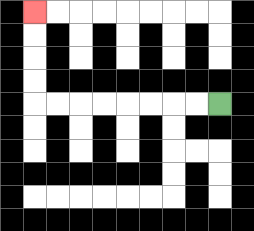{'start': '[9, 4]', 'end': '[1, 0]', 'path_directions': 'L,L,L,L,L,L,L,L,U,U,U,U', 'path_coordinates': '[[9, 4], [8, 4], [7, 4], [6, 4], [5, 4], [4, 4], [3, 4], [2, 4], [1, 4], [1, 3], [1, 2], [1, 1], [1, 0]]'}